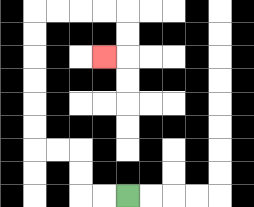{'start': '[5, 8]', 'end': '[4, 2]', 'path_directions': 'L,L,U,U,L,L,U,U,U,U,U,U,R,R,R,R,D,D,L', 'path_coordinates': '[[5, 8], [4, 8], [3, 8], [3, 7], [3, 6], [2, 6], [1, 6], [1, 5], [1, 4], [1, 3], [1, 2], [1, 1], [1, 0], [2, 0], [3, 0], [4, 0], [5, 0], [5, 1], [5, 2], [4, 2]]'}